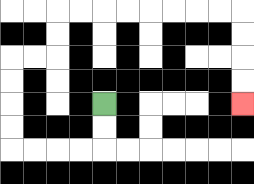{'start': '[4, 4]', 'end': '[10, 4]', 'path_directions': 'D,D,L,L,L,L,U,U,U,U,R,R,U,U,R,R,R,R,R,R,R,R,D,D,D,D', 'path_coordinates': '[[4, 4], [4, 5], [4, 6], [3, 6], [2, 6], [1, 6], [0, 6], [0, 5], [0, 4], [0, 3], [0, 2], [1, 2], [2, 2], [2, 1], [2, 0], [3, 0], [4, 0], [5, 0], [6, 0], [7, 0], [8, 0], [9, 0], [10, 0], [10, 1], [10, 2], [10, 3], [10, 4]]'}